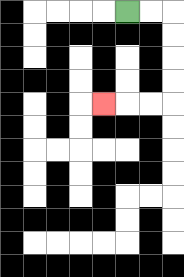{'start': '[5, 0]', 'end': '[4, 4]', 'path_directions': 'R,R,D,D,D,D,L,L,L', 'path_coordinates': '[[5, 0], [6, 0], [7, 0], [7, 1], [7, 2], [7, 3], [7, 4], [6, 4], [5, 4], [4, 4]]'}